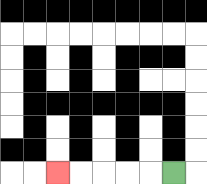{'start': '[7, 7]', 'end': '[2, 7]', 'path_directions': 'L,L,L,L,L', 'path_coordinates': '[[7, 7], [6, 7], [5, 7], [4, 7], [3, 7], [2, 7]]'}